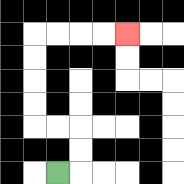{'start': '[2, 7]', 'end': '[5, 1]', 'path_directions': 'R,U,U,L,L,U,U,U,U,R,R,R,R', 'path_coordinates': '[[2, 7], [3, 7], [3, 6], [3, 5], [2, 5], [1, 5], [1, 4], [1, 3], [1, 2], [1, 1], [2, 1], [3, 1], [4, 1], [5, 1]]'}